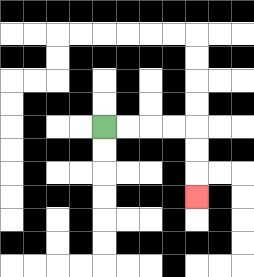{'start': '[4, 5]', 'end': '[8, 8]', 'path_directions': 'R,R,R,R,D,D,D', 'path_coordinates': '[[4, 5], [5, 5], [6, 5], [7, 5], [8, 5], [8, 6], [8, 7], [8, 8]]'}